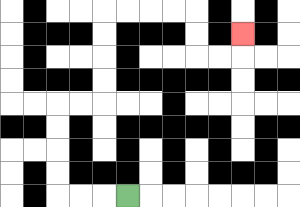{'start': '[5, 8]', 'end': '[10, 1]', 'path_directions': 'L,L,L,U,U,U,U,R,R,U,U,U,U,R,R,R,R,D,D,R,R,U', 'path_coordinates': '[[5, 8], [4, 8], [3, 8], [2, 8], [2, 7], [2, 6], [2, 5], [2, 4], [3, 4], [4, 4], [4, 3], [4, 2], [4, 1], [4, 0], [5, 0], [6, 0], [7, 0], [8, 0], [8, 1], [8, 2], [9, 2], [10, 2], [10, 1]]'}